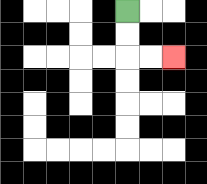{'start': '[5, 0]', 'end': '[7, 2]', 'path_directions': 'D,D,R,R', 'path_coordinates': '[[5, 0], [5, 1], [5, 2], [6, 2], [7, 2]]'}